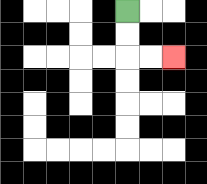{'start': '[5, 0]', 'end': '[7, 2]', 'path_directions': 'D,D,R,R', 'path_coordinates': '[[5, 0], [5, 1], [5, 2], [6, 2], [7, 2]]'}